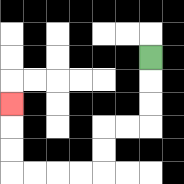{'start': '[6, 2]', 'end': '[0, 4]', 'path_directions': 'D,D,D,L,L,D,D,L,L,L,L,U,U,U', 'path_coordinates': '[[6, 2], [6, 3], [6, 4], [6, 5], [5, 5], [4, 5], [4, 6], [4, 7], [3, 7], [2, 7], [1, 7], [0, 7], [0, 6], [0, 5], [0, 4]]'}